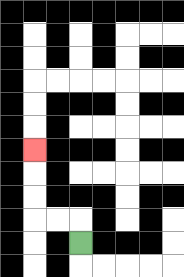{'start': '[3, 10]', 'end': '[1, 6]', 'path_directions': 'U,L,L,U,U,U', 'path_coordinates': '[[3, 10], [3, 9], [2, 9], [1, 9], [1, 8], [1, 7], [1, 6]]'}